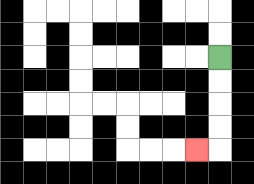{'start': '[9, 2]', 'end': '[8, 6]', 'path_directions': 'D,D,D,D,L', 'path_coordinates': '[[9, 2], [9, 3], [9, 4], [9, 5], [9, 6], [8, 6]]'}